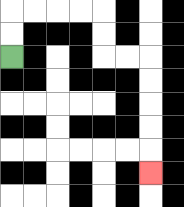{'start': '[0, 2]', 'end': '[6, 7]', 'path_directions': 'U,U,R,R,R,R,D,D,R,R,D,D,D,D,D', 'path_coordinates': '[[0, 2], [0, 1], [0, 0], [1, 0], [2, 0], [3, 0], [4, 0], [4, 1], [4, 2], [5, 2], [6, 2], [6, 3], [6, 4], [6, 5], [6, 6], [6, 7]]'}